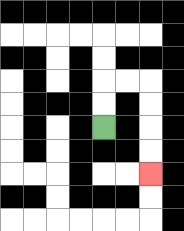{'start': '[4, 5]', 'end': '[6, 7]', 'path_directions': 'U,U,R,R,D,D,D,D', 'path_coordinates': '[[4, 5], [4, 4], [4, 3], [5, 3], [6, 3], [6, 4], [6, 5], [6, 6], [6, 7]]'}